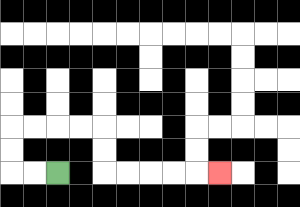{'start': '[2, 7]', 'end': '[9, 7]', 'path_directions': 'L,L,U,U,R,R,R,R,D,D,R,R,R,R,R', 'path_coordinates': '[[2, 7], [1, 7], [0, 7], [0, 6], [0, 5], [1, 5], [2, 5], [3, 5], [4, 5], [4, 6], [4, 7], [5, 7], [6, 7], [7, 7], [8, 7], [9, 7]]'}